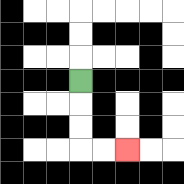{'start': '[3, 3]', 'end': '[5, 6]', 'path_directions': 'D,D,D,R,R', 'path_coordinates': '[[3, 3], [3, 4], [3, 5], [3, 6], [4, 6], [5, 6]]'}